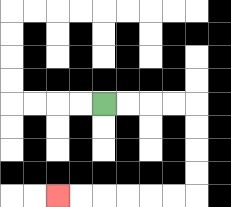{'start': '[4, 4]', 'end': '[2, 8]', 'path_directions': 'R,R,R,R,D,D,D,D,L,L,L,L,L,L', 'path_coordinates': '[[4, 4], [5, 4], [6, 4], [7, 4], [8, 4], [8, 5], [8, 6], [8, 7], [8, 8], [7, 8], [6, 8], [5, 8], [4, 8], [3, 8], [2, 8]]'}